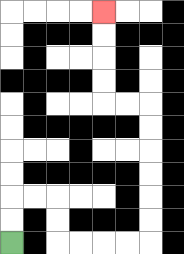{'start': '[0, 10]', 'end': '[4, 0]', 'path_directions': 'U,U,R,R,D,D,R,R,R,R,U,U,U,U,U,U,L,L,U,U,U,U', 'path_coordinates': '[[0, 10], [0, 9], [0, 8], [1, 8], [2, 8], [2, 9], [2, 10], [3, 10], [4, 10], [5, 10], [6, 10], [6, 9], [6, 8], [6, 7], [6, 6], [6, 5], [6, 4], [5, 4], [4, 4], [4, 3], [4, 2], [4, 1], [4, 0]]'}